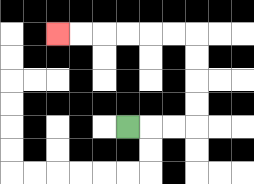{'start': '[5, 5]', 'end': '[2, 1]', 'path_directions': 'R,R,R,U,U,U,U,L,L,L,L,L,L', 'path_coordinates': '[[5, 5], [6, 5], [7, 5], [8, 5], [8, 4], [8, 3], [8, 2], [8, 1], [7, 1], [6, 1], [5, 1], [4, 1], [3, 1], [2, 1]]'}